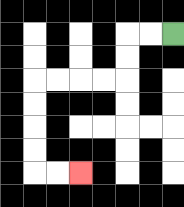{'start': '[7, 1]', 'end': '[3, 7]', 'path_directions': 'L,L,D,D,L,L,L,L,D,D,D,D,R,R', 'path_coordinates': '[[7, 1], [6, 1], [5, 1], [5, 2], [5, 3], [4, 3], [3, 3], [2, 3], [1, 3], [1, 4], [1, 5], [1, 6], [1, 7], [2, 7], [3, 7]]'}